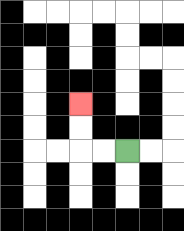{'start': '[5, 6]', 'end': '[3, 4]', 'path_directions': 'L,L,U,U', 'path_coordinates': '[[5, 6], [4, 6], [3, 6], [3, 5], [3, 4]]'}